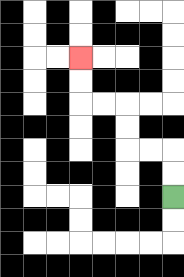{'start': '[7, 8]', 'end': '[3, 2]', 'path_directions': 'U,U,L,L,U,U,L,L,U,U', 'path_coordinates': '[[7, 8], [7, 7], [7, 6], [6, 6], [5, 6], [5, 5], [5, 4], [4, 4], [3, 4], [3, 3], [3, 2]]'}